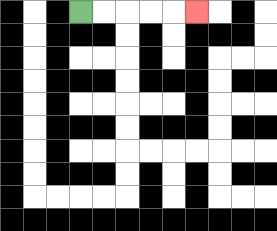{'start': '[3, 0]', 'end': '[8, 0]', 'path_directions': 'R,R,R,R,R', 'path_coordinates': '[[3, 0], [4, 0], [5, 0], [6, 0], [7, 0], [8, 0]]'}